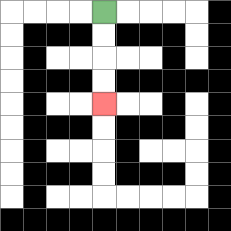{'start': '[4, 0]', 'end': '[4, 4]', 'path_directions': 'D,D,D,D', 'path_coordinates': '[[4, 0], [4, 1], [4, 2], [4, 3], [4, 4]]'}